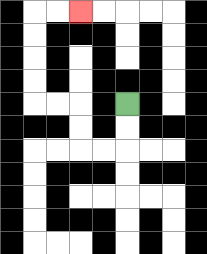{'start': '[5, 4]', 'end': '[3, 0]', 'path_directions': 'D,D,L,L,U,U,L,L,U,U,U,U,R,R', 'path_coordinates': '[[5, 4], [5, 5], [5, 6], [4, 6], [3, 6], [3, 5], [3, 4], [2, 4], [1, 4], [1, 3], [1, 2], [1, 1], [1, 0], [2, 0], [3, 0]]'}